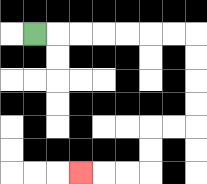{'start': '[1, 1]', 'end': '[3, 7]', 'path_directions': 'R,R,R,R,R,R,R,D,D,D,D,L,L,D,D,L,L,L', 'path_coordinates': '[[1, 1], [2, 1], [3, 1], [4, 1], [5, 1], [6, 1], [7, 1], [8, 1], [8, 2], [8, 3], [8, 4], [8, 5], [7, 5], [6, 5], [6, 6], [6, 7], [5, 7], [4, 7], [3, 7]]'}